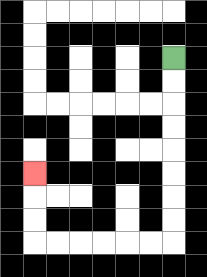{'start': '[7, 2]', 'end': '[1, 7]', 'path_directions': 'D,D,D,D,D,D,D,D,L,L,L,L,L,L,U,U,U', 'path_coordinates': '[[7, 2], [7, 3], [7, 4], [7, 5], [7, 6], [7, 7], [7, 8], [7, 9], [7, 10], [6, 10], [5, 10], [4, 10], [3, 10], [2, 10], [1, 10], [1, 9], [1, 8], [1, 7]]'}